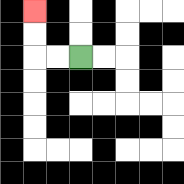{'start': '[3, 2]', 'end': '[1, 0]', 'path_directions': 'L,L,U,U', 'path_coordinates': '[[3, 2], [2, 2], [1, 2], [1, 1], [1, 0]]'}